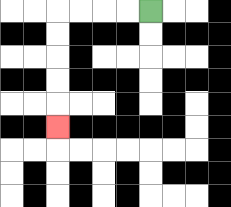{'start': '[6, 0]', 'end': '[2, 5]', 'path_directions': 'L,L,L,L,D,D,D,D,D', 'path_coordinates': '[[6, 0], [5, 0], [4, 0], [3, 0], [2, 0], [2, 1], [2, 2], [2, 3], [2, 4], [2, 5]]'}